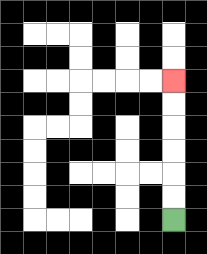{'start': '[7, 9]', 'end': '[7, 3]', 'path_directions': 'U,U,U,U,U,U', 'path_coordinates': '[[7, 9], [7, 8], [7, 7], [7, 6], [7, 5], [7, 4], [7, 3]]'}